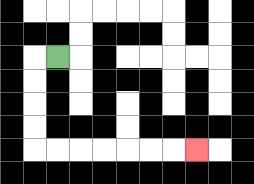{'start': '[2, 2]', 'end': '[8, 6]', 'path_directions': 'L,D,D,D,D,R,R,R,R,R,R,R', 'path_coordinates': '[[2, 2], [1, 2], [1, 3], [1, 4], [1, 5], [1, 6], [2, 6], [3, 6], [4, 6], [5, 6], [6, 6], [7, 6], [8, 6]]'}